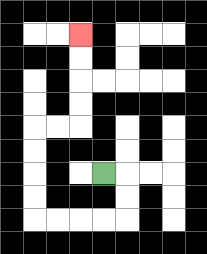{'start': '[4, 7]', 'end': '[3, 1]', 'path_directions': 'R,D,D,L,L,L,L,U,U,U,U,R,R,U,U,U,U', 'path_coordinates': '[[4, 7], [5, 7], [5, 8], [5, 9], [4, 9], [3, 9], [2, 9], [1, 9], [1, 8], [1, 7], [1, 6], [1, 5], [2, 5], [3, 5], [3, 4], [3, 3], [3, 2], [3, 1]]'}